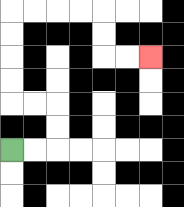{'start': '[0, 6]', 'end': '[6, 2]', 'path_directions': 'R,R,U,U,L,L,U,U,U,U,R,R,R,R,D,D,R,R', 'path_coordinates': '[[0, 6], [1, 6], [2, 6], [2, 5], [2, 4], [1, 4], [0, 4], [0, 3], [0, 2], [0, 1], [0, 0], [1, 0], [2, 0], [3, 0], [4, 0], [4, 1], [4, 2], [5, 2], [6, 2]]'}